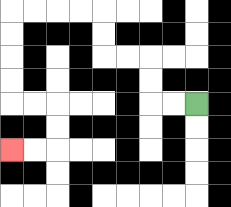{'start': '[8, 4]', 'end': '[0, 6]', 'path_directions': 'L,L,U,U,L,L,U,U,L,L,L,L,D,D,D,D,R,R,D,D,L,L', 'path_coordinates': '[[8, 4], [7, 4], [6, 4], [6, 3], [6, 2], [5, 2], [4, 2], [4, 1], [4, 0], [3, 0], [2, 0], [1, 0], [0, 0], [0, 1], [0, 2], [0, 3], [0, 4], [1, 4], [2, 4], [2, 5], [2, 6], [1, 6], [0, 6]]'}